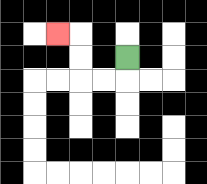{'start': '[5, 2]', 'end': '[2, 1]', 'path_directions': 'D,L,L,U,U,L', 'path_coordinates': '[[5, 2], [5, 3], [4, 3], [3, 3], [3, 2], [3, 1], [2, 1]]'}